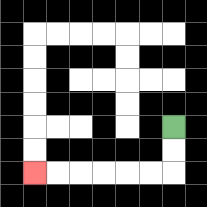{'start': '[7, 5]', 'end': '[1, 7]', 'path_directions': 'D,D,L,L,L,L,L,L', 'path_coordinates': '[[7, 5], [7, 6], [7, 7], [6, 7], [5, 7], [4, 7], [3, 7], [2, 7], [1, 7]]'}